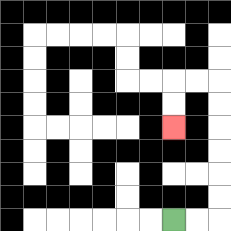{'start': '[7, 9]', 'end': '[7, 5]', 'path_directions': 'R,R,U,U,U,U,U,U,L,L,D,D', 'path_coordinates': '[[7, 9], [8, 9], [9, 9], [9, 8], [9, 7], [9, 6], [9, 5], [9, 4], [9, 3], [8, 3], [7, 3], [7, 4], [7, 5]]'}